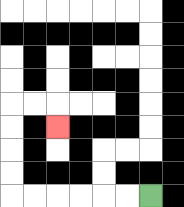{'start': '[6, 8]', 'end': '[2, 5]', 'path_directions': 'L,L,L,L,L,L,U,U,U,U,R,R,D', 'path_coordinates': '[[6, 8], [5, 8], [4, 8], [3, 8], [2, 8], [1, 8], [0, 8], [0, 7], [0, 6], [0, 5], [0, 4], [1, 4], [2, 4], [2, 5]]'}